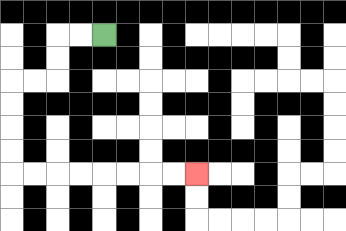{'start': '[4, 1]', 'end': '[8, 7]', 'path_directions': 'L,L,D,D,L,L,D,D,D,D,R,R,R,R,R,R,R,R', 'path_coordinates': '[[4, 1], [3, 1], [2, 1], [2, 2], [2, 3], [1, 3], [0, 3], [0, 4], [0, 5], [0, 6], [0, 7], [1, 7], [2, 7], [3, 7], [4, 7], [5, 7], [6, 7], [7, 7], [8, 7]]'}